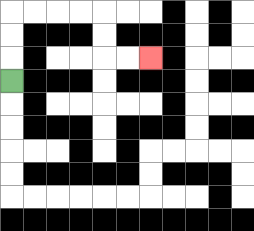{'start': '[0, 3]', 'end': '[6, 2]', 'path_directions': 'U,U,U,R,R,R,R,D,D,R,R', 'path_coordinates': '[[0, 3], [0, 2], [0, 1], [0, 0], [1, 0], [2, 0], [3, 0], [4, 0], [4, 1], [4, 2], [5, 2], [6, 2]]'}